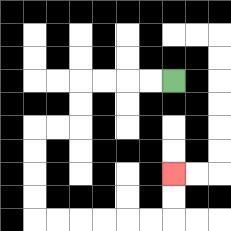{'start': '[7, 3]', 'end': '[7, 7]', 'path_directions': 'L,L,L,L,D,D,L,L,D,D,D,D,R,R,R,R,R,R,U,U', 'path_coordinates': '[[7, 3], [6, 3], [5, 3], [4, 3], [3, 3], [3, 4], [3, 5], [2, 5], [1, 5], [1, 6], [1, 7], [1, 8], [1, 9], [2, 9], [3, 9], [4, 9], [5, 9], [6, 9], [7, 9], [7, 8], [7, 7]]'}